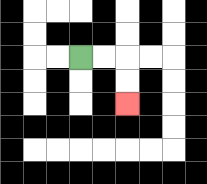{'start': '[3, 2]', 'end': '[5, 4]', 'path_directions': 'R,R,D,D', 'path_coordinates': '[[3, 2], [4, 2], [5, 2], [5, 3], [5, 4]]'}